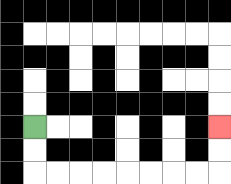{'start': '[1, 5]', 'end': '[9, 5]', 'path_directions': 'D,D,R,R,R,R,R,R,R,R,U,U', 'path_coordinates': '[[1, 5], [1, 6], [1, 7], [2, 7], [3, 7], [4, 7], [5, 7], [6, 7], [7, 7], [8, 7], [9, 7], [9, 6], [9, 5]]'}